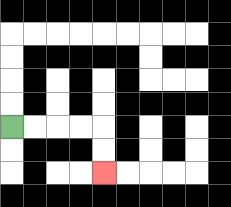{'start': '[0, 5]', 'end': '[4, 7]', 'path_directions': 'R,R,R,R,D,D', 'path_coordinates': '[[0, 5], [1, 5], [2, 5], [3, 5], [4, 5], [4, 6], [4, 7]]'}